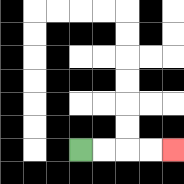{'start': '[3, 6]', 'end': '[7, 6]', 'path_directions': 'R,R,R,R', 'path_coordinates': '[[3, 6], [4, 6], [5, 6], [6, 6], [7, 6]]'}